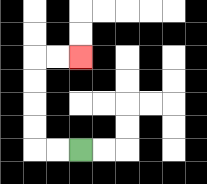{'start': '[3, 6]', 'end': '[3, 2]', 'path_directions': 'L,L,U,U,U,U,R,R', 'path_coordinates': '[[3, 6], [2, 6], [1, 6], [1, 5], [1, 4], [1, 3], [1, 2], [2, 2], [3, 2]]'}